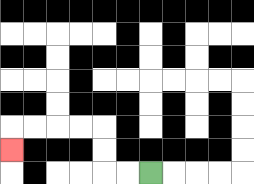{'start': '[6, 7]', 'end': '[0, 6]', 'path_directions': 'L,L,U,U,L,L,L,L,D', 'path_coordinates': '[[6, 7], [5, 7], [4, 7], [4, 6], [4, 5], [3, 5], [2, 5], [1, 5], [0, 5], [0, 6]]'}